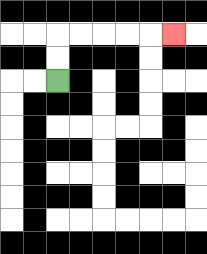{'start': '[2, 3]', 'end': '[7, 1]', 'path_directions': 'U,U,R,R,R,R,R', 'path_coordinates': '[[2, 3], [2, 2], [2, 1], [3, 1], [4, 1], [5, 1], [6, 1], [7, 1]]'}